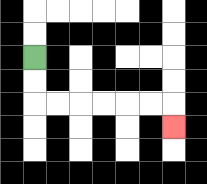{'start': '[1, 2]', 'end': '[7, 5]', 'path_directions': 'D,D,R,R,R,R,R,R,D', 'path_coordinates': '[[1, 2], [1, 3], [1, 4], [2, 4], [3, 4], [4, 4], [5, 4], [6, 4], [7, 4], [7, 5]]'}